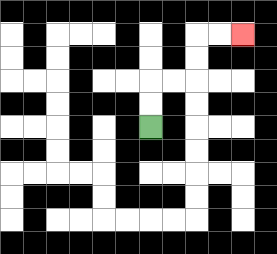{'start': '[6, 5]', 'end': '[10, 1]', 'path_directions': 'U,U,R,R,U,U,R,R', 'path_coordinates': '[[6, 5], [6, 4], [6, 3], [7, 3], [8, 3], [8, 2], [8, 1], [9, 1], [10, 1]]'}